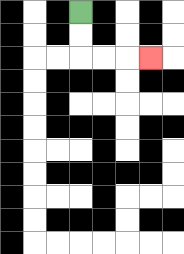{'start': '[3, 0]', 'end': '[6, 2]', 'path_directions': 'D,D,R,R,R', 'path_coordinates': '[[3, 0], [3, 1], [3, 2], [4, 2], [5, 2], [6, 2]]'}